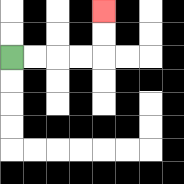{'start': '[0, 2]', 'end': '[4, 0]', 'path_directions': 'R,R,R,R,U,U', 'path_coordinates': '[[0, 2], [1, 2], [2, 2], [3, 2], [4, 2], [4, 1], [4, 0]]'}